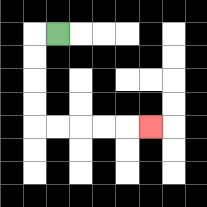{'start': '[2, 1]', 'end': '[6, 5]', 'path_directions': 'L,D,D,D,D,R,R,R,R,R', 'path_coordinates': '[[2, 1], [1, 1], [1, 2], [1, 3], [1, 4], [1, 5], [2, 5], [3, 5], [4, 5], [5, 5], [6, 5]]'}